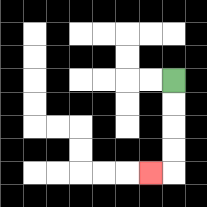{'start': '[7, 3]', 'end': '[6, 7]', 'path_directions': 'D,D,D,D,L', 'path_coordinates': '[[7, 3], [7, 4], [7, 5], [7, 6], [7, 7], [6, 7]]'}